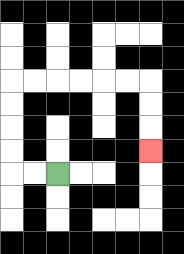{'start': '[2, 7]', 'end': '[6, 6]', 'path_directions': 'L,L,U,U,U,U,R,R,R,R,R,R,D,D,D', 'path_coordinates': '[[2, 7], [1, 7], [0, 7], [0, 6], [0, 5], [0, 4], [0, 3], [1, 3], [2, 3], [3, 3], [4, 3], [5, 3], [6, 3], [6, 4], [6, 5], [6, 6]]'}